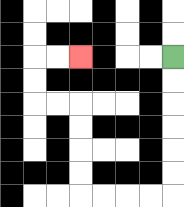{'start': '[7, 2]', 'end': '[3, 2]', 'path_directions': 'D,D,D,D,D,D,L,L,L,L,U,U,U,U,L,L,U,U,R,R', 'path_coordinates': '[[7, 2], [7, 3], [7, 4], [7, 5], [7, 6], [7, 7], [7, 8], [6, 8], [5, 8], [4, 8], [3, 8], [3, 7], [3, 6], [3, 5], [3, 4], [2, 4], [1, 4], [1, 3], [1, 2], [2, 2], [3, 2]]'}